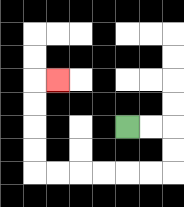{'start': '[5, 5]', 'end': '[2, 3]', 'path_directions': 'R,R,D,D,L,L,L,L,L,L,U,U,U,U,R', 'path_coordinates': '[[5, 5], [6, 5], [7, 5], [7, 6], [7, 7], [6, 7], [5, 7], [4, 7], [3, 7], [2, 7], [1, 7], [1, 6], [1, 5], [1, 4], [1, 3], [2, 3]]'}